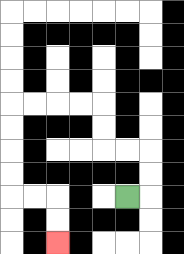{'start': '[5, 8]', 'end': '[2, 10]', 'path_directions': 'R,U,U,L,L,U,U,L,L,L,L,D,D,D,D,R,R,D,D', 'path_coordinates': '[[5, 8], [6, 8], [6, 7], [6, 6], [5, 6], [4, 6], [4, 5], [4, 4], [3, 4], [2, 4], [1, 4], [0, 4], [0, 5], [0, 6], [0, 7], [0, 8], [1, 8], [2, 8], [2, 9], [2, 10]]'}